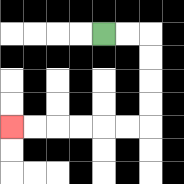{'start': '[4, 1]', 'end': '[0, 5]', 'path_directions': 'R,R,D,D,D,D,L,L,L,L,L,L', 'path_coordinates': '[[4, 1], [5, 1], [6, 1], [6, 2], [6, 3], [6, 4], [6, 5], [5, 5], [4, 5], [3, 5], [2, 5], [1, 5], [0, 5]]'}